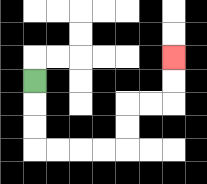{'start': '[1, 3]', 'end': '[7, 2]', 'path_directions': 'D,D,D,R,R,R,R,U,U,R,R,U,U', 'path_coordinates': '[[1, 3], [1, 4], [1, 5], [1, 6], [2, 6], [3, 6], [4, 6], [5, 6], [5, 5], [5, 4], [6, 4], [7, 4], [7, 3], [7, 2]]'}